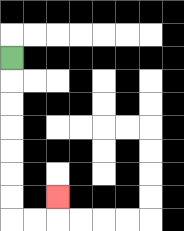{'start': '[0, 2]', 'end': '[2, 8]', 'path_directions': 'D,D,D,D,D,D,D,R,R,U', 'path_coordinates': '[[0, 2], [0, 3], [0, 4], [0, 5], [0, 6], [0, 7], [0, 8], [0, 9], [1, 9], [2, 9], [2, 8]]'}